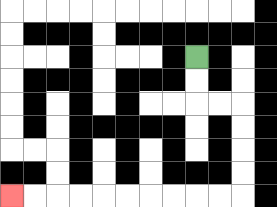{'start': '[8, 2]', 'end': '[0, 8]', 'path_directions': 'D,D,R,R,D,D,D,D,L,L,L,L,L,L,L,L,L,L', 'path_coordinates': '[[8, 2], [8, 3], [8, 4], [9, 4], [10, 4], [10, 5], [10, 6], [10, 7], [10, 8], [9, 8], [8, 8], [7, 8], [6, 8], [5, 8], [4, 8], [3, 8], [2, 8], [1, 8], [0, 8]]'}